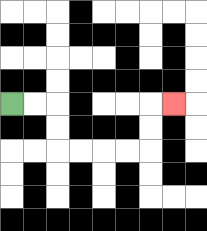{'start': '[0, 4]', 'end': '[7, 4]', 'path_directions': 'R,R,D,D,R,R,R,R,U,U,R', 'path_coordinates': '[[0, 4], [1, 4], [2, 4], [2, 5], [2, 6], [3, 6], [4, 6], [5, 6], [6, 6], [6, 5], [6, 4], [7, 4]]'}